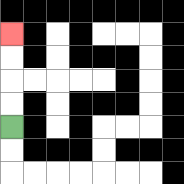{'start': '[0, 5]', 'end': '[0, 1]', 'path_directions': 'U,U,U,U', 'path_coordinates': '[[0, 5], [0, 4], [0, 3], [0, 2], [0, 1]]'}